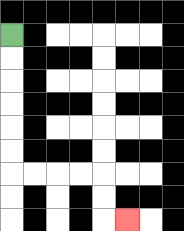{'start': '[0, 1]', 'end': '[5, 9]', 'path_directions': 'D,D,D,D,D,D,R,R,R,R,D,D,R', 'path_coordinates': '[[0, 1], [0, 2], [0, 3], [0, 4], [0, 5], [0, 6], [0, 7], [1, 7], [2, 7], [3, 7], [4, 7], [4, 8], [4, 9], [5, 9]]'}